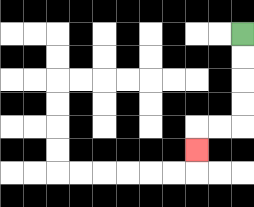{'start': '[10, 1]', 'end': '[8, 6]', 'path_directions': 'D,D,D,D,L,L,D', 'path_coordinates': '[[10, 1], [10, 2], [10, 3], [10, 4], [10, 5], [9, 5], [8, 5], [8, 6]]'}